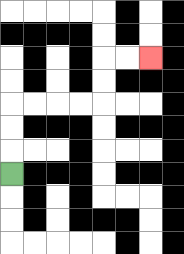{'start': '[0, 7]', 'end': '[6, 2]', 'path_directions': 'U,U,U,R,R,R,R,U,U,R,R', 'path_coordinates': '[[0, 7], [0, 6], [0, 5], [0, 4], [1, 4], [2, 4], [3, 4], [4, 4], [4, 3], [4, 2], [5, 2], [6, 2]]'}